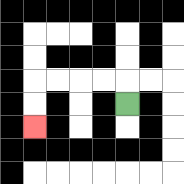{'start': '[5, 4]', 'end': '[1, 5]', 'path_directions': 'U,L,L,L,L,D,D', 'path_coordinates': '[[5, 4], [5, 3], [4, 3], [3, 3], [2, 3], [1, 3], [1, 4], [1, 5]]'}